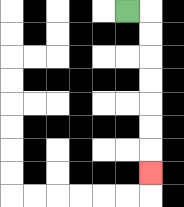{'start': '[5, 0]', 'end': '[6, 7]', 'path_directions': 'R,D,D,D,D,D,D,D', 'path_coordinates': '[[5, 0], [6, 0], [6, 1], [6, 2], [6, 3], [6, 4], [6, 5], [6, 6], [6, 7]]'}